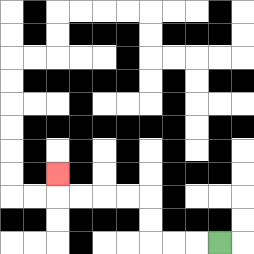{'start': '[9, 10]', 'end': '[2, 7]', 'path_directions': 'L,L,L,U,U,L,L,L,L,U', 'path_coordinates': '[[9, 10], [8, 10], [7, 10], [6, 10], [6, 9], [6, 8], [5, 8], [4, 8], [3, 8], [2, 8], [2, 7]]'}